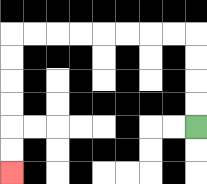{'start': '[8, 5]', 'end': '[0, 7]', 'path_directions': 'U,U,U,U,L,L,L,L,L,L,L,L,D,D,D,D,D,D', 'path_coordinates': '[[8, 5], [8, 4], [8, 3], [8, 2], [8, 1], [7, 1], [6, 1], [5, 1], [4, 1], [3, 1], [2, 1], [1, 1], [0, 1], [0, 2], [0, 3], [0, 4], [0, 5], [0, 6], [0, 7]]'}